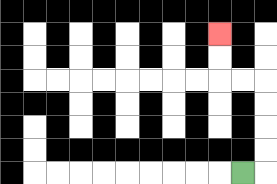{'start': '[10, 7]', 'end': '[9, 1]', 'path_directions': 'R,U,U,U,U,L,L,U,U', 'path_coordinates': '[[10, 7], [11, 7], [11, 6], [11, 5], [11, 4], [11, 3], [10, 3], [9, 3], [9, 2], [9, 1]]'}